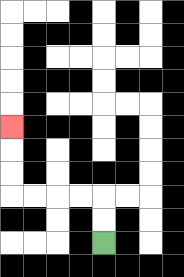{'start': '[4, 10]', 'end': '[0, 5]', 'path_directions': 'U,U,L,L,L,L,U,U,U', 'path_coordinates': '[[4, 10], [4, 9], [4, 8], [3, 8], [2, 8], [1, 8], [0, 8], [0, 7], [0, 6], [0, 5]]'}